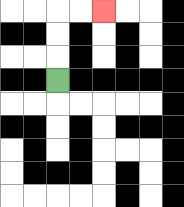{'start': '[2, 3]', 'end': '[4, 0]', 'path_directions': 'U,U,U,R,R', 'path_coordinates': '[[2, 3], [2, 2], [2, 1], [2, 0], [3, 0], [4, 0]]'}